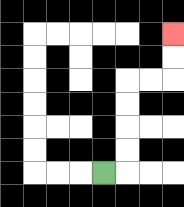{'start': '[4, 7]', 'end': '[7, 1]', 'path_directions': 'R,U,U,U,U,R,R,U,U', 'path_coordinates': '[[4, 7], [5, 7], [5, 6], [5, 5], [5, 4], [5, 3], [6, 3], [7, 3], [7, 2], [7, 1]]'}